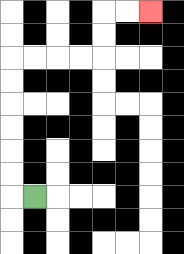{'start': '[1, 8]', 'end': '[6, 0]', 'path_directions': 'L,U,U,U,U,U,U,R,R,R,R,U,U,R,R', 'path_coordinates': '[[1, 8], [0, 8], [0, 7], [0, 6], [0, 5], [0, 4], [0, 3], [0, 2], [1, 2], [2, 2], [3, 2], [4, 2], [4, 1], [4, 0], [5, 0], [6, 0]]'}